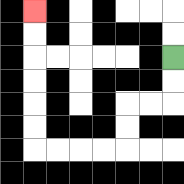{'start': '[7, 2]', 'end': '[1, 0]', 'path_directions': 'D,D,L,L,D,D,L,L,L,L,U,U,U,U,U,U', 'path_coordinates': '[[7, 2], [7, 3], [7, 4], [6, 4], [5, 4], [5, 5], [5, 6], [4, 6], [3, 6], [2, 6], [1, 6], [1, 5], [1, 4], [1, 3], [1, 2], [1, 1], [1, 0]]'}